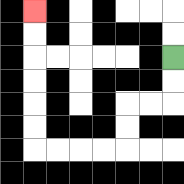{'start': '[7, 2]', 'end': '[1, 0]', 'path_directions': 'D,D,L,L,D,D,L,L,L,L,U,U,U,U,U,U', 'path_coordinates': '[[7, 2], [7, 3], [7, 4], [6, 4], [5, 4], [5, 5], [5, 6], [4, 6], [3, 6], [2, 6], [1, 6], [1, 5], [1, 4], [1, 3], [1, 2], [1, 1], [1, 0]]'}